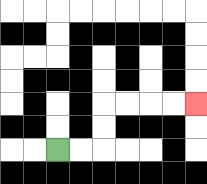{'start': '[2, 6]', 'end': '[8, 4]', 'path_directions': 'R,R,U,U,R,R,R,R', 'path_coordinates': '[[2, 6], [3, 6], [4, 6], [4, 5], [4, 4], [5, 4], [6, 4], [7, 4], [8, 4]]'}